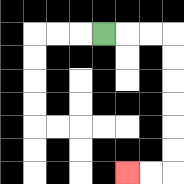{'start': '[4, 1]', 'end': '[5, 7]', 'path_directions': 'R,R,R,D,D,D,D,D,D,L,L', 'path_coordinates': '[[4, 1], [5, 1], [6, 1], [7, 1], [7, 2], [7, 3], [7, 4], [7, 5], [7, 6], [7, 7], [6, 7], [5, 7]]'}